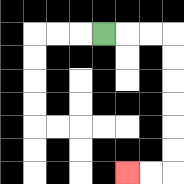{'start': '[4, 1]', 'end': '[5, 7]', 'path_directions': 'R,R,R,D,D,D,D,D,D,L,L', 'path_coordinates': '[[4, 1], [5, 1], [6, 1], [7, 1], [7, 2], [7, 3], [7, 4], [7, 5], [7, 6], [7, 7], [6, 7], [5, 7]]'}